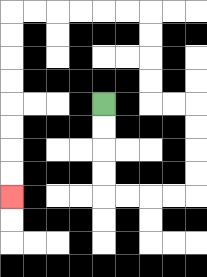{'start': '[4, 4]', 'end': '[0, 8]', 'path_directions': 'D,D,D,D,R,R,R,R,U,U,U,U,L,L,U,U,U,U,L,L,L,L,L,L,D,D,D,D,D,D,D,D', 'path_coordinates': '[[4, 4], [4, 5], [4, 6], [4, 7], [4, 8], [5, 8], [6, 8], [7, 8], [8, 8], [8, 7], [8, 6], [8, 5], [8, 4], [7, 4], [6, 4], [6, 3], [6, 2], [6, 1], [6, 0], [5, 0], [4, 0], [3, 0], [2, 0], [1, 0], [0, 0], [0, 1], [0, 2], [0, 3], [0, 4], [0, 5], [0, 6], [0, 7], [0, 8]]'}